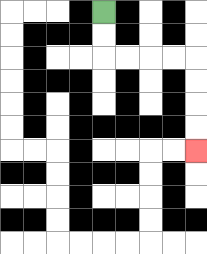{'start': '[4, 0]', 'end': '[8, 6]', 'path_directions': 'D,D,R,R,R,R,D,D,D,D', 'path_coordinates': '[[4, 0], [4, 1], [4, 2], [5, 2], [6, 2], [7, 2], [8, 2], [8, 3], [8, 4], [8, 5], [8, 6]]'}